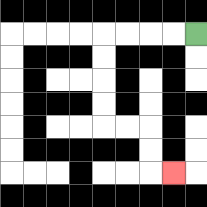{'start': '[8, 1]', 'end': '[7, 7]', 'path_directions': 'L,L,L,L,D,D,D,D,R,R,D,D,R', 'path_coordinates': '[[8, 1], [7, 1], [6, 1], [5, 1], [4, 1], [4, 2], [4, 3], [4, 4], [4, 5], [5, 5], [6, 5], [6, 6], [6, 7], [7, 7]]'}